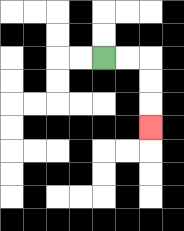{'start': '[4, 2]', 'end': '[6, 5]', 'path_directions': 'R,R,D,D,D', 'path_coordinates': '[[4, 2], [5, 2], [6, 2], [6, 3], [6, 4], [6, 5]]'}